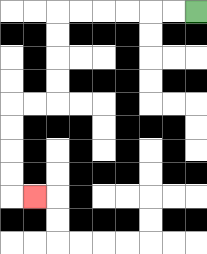{'start': '[8, 0]', 'end': '[1, 8]', 'path_directions': 'L,L,L,L,L,L,D,D,D,D,L,L,D,D,D,D,R', 'path_coordinates': '[[8, 0], [7, 0], [6, 0], [5, 0], [4, 0], [3, 0], [2, 0], [2, 1], [2, 2], [2, 3], [2, 4], [1, 4], [0, 4], [0, 5], [0, 6], [0, 7], [0, 8], [1, 8]]'}